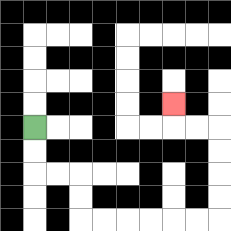{'start': '[1, 5]', 'end': '[7, 4]', 'path_directions': 'D,D,R,R,D,D,R,R,R,R,R,R,U,U,U,U,L,L,U', 'path_coordinates': '[[1, 5], [1, 6], [1, 7], [2, 7], [3, 7], [3, 8], [3, 9], [4, 9], [5, 9], [6, 9], [7, 9], [8, 9], [9, 9], [9, 8], [9, 7], [9, 6], [9, 5], [8, 5], [7, 5], [7, 4]]'}